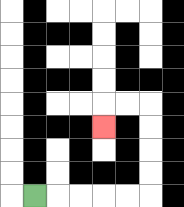{'start': '[1, 8]', 'end': '[4, 5]', 'path_directions': 'R,R,R,R,R,U,U,U,U,L,L,D', 'path_coordinates': '[[1, 8], [2, 8], [3, 8], [4, 8], [5, 8], [6, 8], [6, 7], [6, 6], [6, 5], [6, 4], [5, 4], [4, 4], [4, 5]]'}